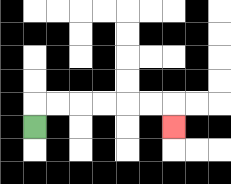{'start': '[1, 5]', 'end': '[7, 5]', 'path_directions': 'U,R,R,R,R,R,R,D', 'path_coordinates': '[[1, 5], [1, 4], [2, 4], [3, 4], [4, 4], [5, 4], [6, 4], [7, 4], [7, 5]]'}